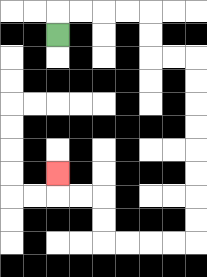{'start': '[2, 1]', 'end': '[2, 7]', 'path_directions': 'U,R,R,R,R,D,D,R,R,D,D,D,D,D,D,D,D,L,L,L,L,U,U,L,L,U', 'path_coordinates': '[[2, 1], [2, 0], [3, 0], [4, 0], [5, 0], [6, 0], [6, 1], [6, 2], [7, 2], [8, 2], [8, 3], [8, 4], [8, 5], [8, 6], [8, 7], [8, 8], [8, 9], [8, 10], [7, 10], [6, 10], [5, 10], [4, 10], [4, 9], [4, 8], [3, 8], [2, 8], [2, 7]]'}